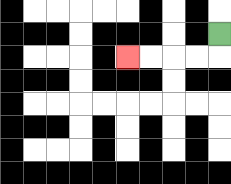{'start': '[9, 1]', 'end': '[5, 2]', 'path_directions': 'D,L,L,L,L', 'path_coordinates': '[[9, 1], [9, 2], [8, 2], [7, 2], [6, 2], [5, 2]]'}